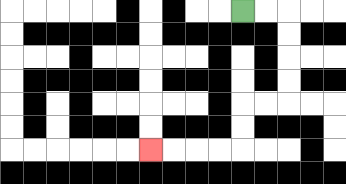{'start': '[10, 0]', 'end': '[6, 6]', 'path_directions': 'R,R,D,D,D,D,L,L,D,D,L,L,L,L', 'path_coordinates': '[[10, 0], [11, 0], [12, 0], [12, 1], [12, 2], [12, 3], [12, 4], [11, 4], [10, 4], [10, 5], [10, 6], [9, 6], [8, 6], [7, 6], [6, 6]]'}